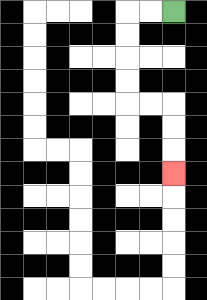{'start': '[7, 0]', 'end': '[7, 7]', 'path_directions': 'L,L,D,D,D,D,R,R,D,D,D', 'path_coordinates': '[[7, 0], [6, 0], [5, 0], [5, 1], [5, 2], [5, 3], [5, 4], [6, 4], [7, 4], [7, 5], [7, 6], [7, 7]]'}